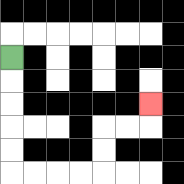{'start': '[0, 2]', 'end': '[6, 4]', 'path_directions': 'D,D,D,D,D,R,R,R,R,U,U,R,R,U', 'path_coordinates': '[[0, 2], [0, 3], [0, 4], [0, 5], [0, 6], [0, 7], [1, 7], [2, 7], [3, 7], [4, 7], [4, 6], [4, 5], [5, 5], [6, 5], [6, 4]]'}